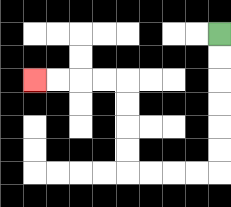{'start': '[9, 1]', 'end': '[1, 3]', 'path_directions': 'D,D,D,D,D,D,L,L,L,L,U,U,U,U,L,L,L,L', 'path_coordinates': '[[9, 1], [9, 2], [9, 3], [9, 4], [9, 5], [9, 6], [9, 7], [8, 7], [7, 7], [6, 7], [5, 7], [5, 6], [5, 5], [5, 4], [5, 3], [4, 3], [3, 3], [2, 3], [1, 3]]'}